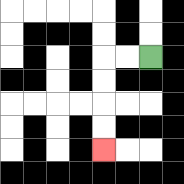{'start': '[6, 2]', 'end': '[4, 6]', 'path_directions': 'L,L,D,D,D,D', 'path_coordinates': '[[6, 2], [5, 2], [4, 2], [4, 3], [4, 4], [4, 5], [4, 6]]'}